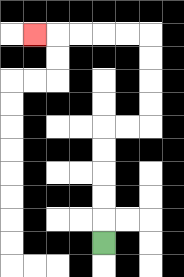{'start': '[4, 10]', 'end': '[1, 1]', 'path_directions': 'U,U,U,U,U,R,R,U,U,U,U,L,L,L,L,L', 'path_coordinates': '[[4, 10], [4, 9], [4, 8], [4, 7], [4, 6], [4, 5], [5, 5], [6, 5], [6, 4], [6, 3], [6, 2], [6, 1], [5, 1], [4, 1], [3, 1], [2, 1], [1, 1]]'}